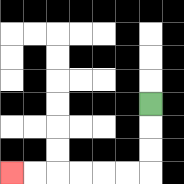{'start': '[6, 4]', 'end': '[0, 7]', 'path_directions': 'D,D,D,L,L,L,L,L,L', 'path_coordinates': '[[6, 4], [6, 5], [6, 6], [6, 7], [5, 7], [4, 7], [3, 7], [2, 7], [1, 7], [0, 7]]'}